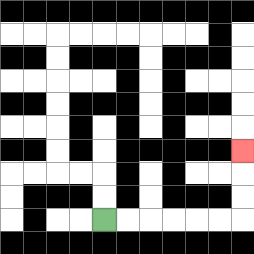{'start': '[4, 9]', 'end': '[10, 6]', 'path_directions': 'R,R,R,R,R,R,U,U,U', 'path_coordinates': '[[4, 9], [5, 9], [6, 9], [7, 9], [8, 9], [9, 9], [10, 9], [10, 8], [10, 7], [10, 6]]'}